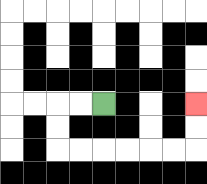{'start': '[4, 4]', 'end': '[8, 4]', 'path_directions': 'L,L,D,D,R,R,R,R,R,R,U,U', 'path_coordinates': '[[4, 4], [3, 4], [2, 4], [2, 5], [2, 6], [3, 6], [4, 6], [5, 6], [6, 6], [7, 6], [8, 6], [8, 5], [8, 4]]'}